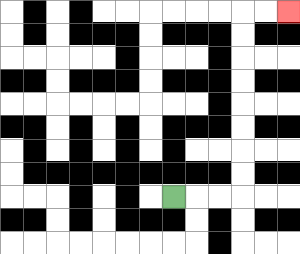{'start': '[7, 8]', 'end': '[12, 0]', 'path_directions': 'R,R,R,U,U,U,U,U,U,U,U,R,R', 'path_coordinates': '[[7, 8], [8, 8], [9, 8], [10, 8], [10, 7], [10, 6], [10, 5], [10, 4], [10, 3], [10, 2], [10, 1], [10, 0], [11, 0], [12, 0]]'}